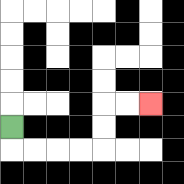{'start': '[0, 5]', 'end': '[6, 4]', 'path_directions': 'D,R,R,R,R,U,U,R,R', 'path_coordinates': '[[0, 5], [0, 6], [1, 6], [2, 6], [3, 6], [4, 6], [4, 5], [4, 4], [5, 4], [6, 4]]'}